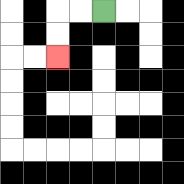{'start': '[4, 0]', 'end': '[2, 2]', 'path_directions': 'L,L,D,D', 'path_coordinates': '[[4, 0], [3, 0], [2, 0], [2, 1], [2, 2]]'}